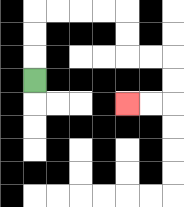{'start': '[1, 3]', 'end': '[5, 4]', 'path_directions': 'U,U,U,R,R,R,R,D,D,R,R,D,D,L,L', 'path_coordinates': '[[1, 3], [1, 2], [1, 1], [1, 0], [2, 0], [3, 0], [4, 0], [5, 0], [5, 1], [5, 2], [6, 2], [7, 2], [7, 3], [7, 4], [6, 4], [5, 4]]'}